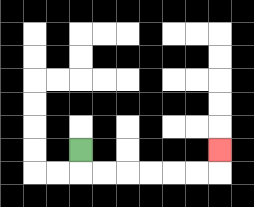{'start': '[3, 6]', 'end': '[9, 6]', 'path_directions': 'D,R,R,R,R,R,R,U', 'path_coordinates': '[[3, 6], [3, 7], [4, 7], [5, 7], [6, 7], [7, 7], [8, 7], [9, 7], [9, 6]]'}